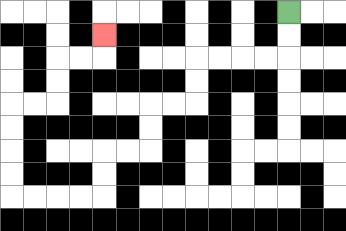{'start': '[12, 0]', 'end': '[4, 1]', 'path_directions': 'D,D,L,L,L,L,D,D,L,L,D,D,L,L,D,D,L,L,L,L,U,U,U,U,R,R,U,U,R,R,U', 'path_coordinates': '[[12, 0], [12, 1], [12, 2], [11, 2], [10, 2], [9, 2], [8, 2], [8, 3], [8, 4], [7, 4], [6, 4], [6, 5], [6, 6], [5, 6], [4, 6], [4, 7], [4, 8], [3, 8], [2, 8], [1, 8], [0, 8], [0, 7], [0, 6], [0, 5], [0, 4], [1, 4], [2, 4], [2, 3], [2, 2], [3, 2], [4, 2], [4, 1]]'}